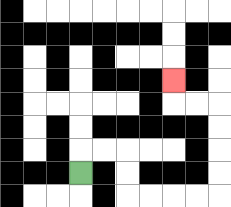{'start': '[3, 7]', 'end': '[7, 3]', 'path_directions': 'U,R,R,D,D,R,R,R,R,U,U,U,U,L,L,U', 'path_coordinates': '[[3, 7], [3, 6], [4, 6], [5, 6], [5, 7], [5, 8], [6, 8], [7, 8], [8, 8], [9, 8], [9, 7], [9, 6], [9, 5], [9, 4], [8, 4], [7, 4], [7, 3]]'}